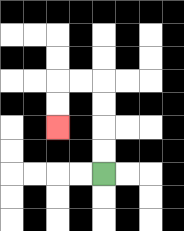{'start': '[4, 7]', 'end': '[2, 5]', 'path_directions': 'U,U,U,U,L,L,D,D', 'path_coordinates': '[[4, 7], [4, 6], [4, 5], [4, 4], [4, 3], [3, 3], [2, 3], [2, 4], [2, 5]]'}